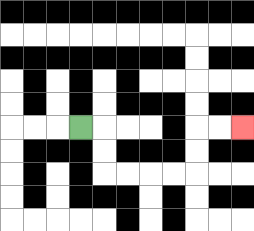{'start': '[3, 5]', 'end': '[10, 5]', 'path_directions': 'R,D,D,R,R,R,R,U,U,R,R', 'path_coordinates': '[[3, 5], [4, 5], [4, 6], [4, 7], [5, 7], [6, 7], [7, 7], [8, 7], [8, 6], [8, 5], [9, 5], [10, 5]]'}